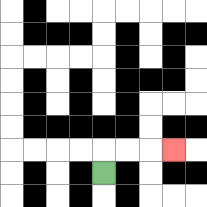{'start': '[4, 7]', 'end': '[7, 6]', 'path_directions': 'U,R,R,R', 'path_coordinates': '[[4, 7], [4, 6], [5, 6], [6, 6], [7, 6]]'}